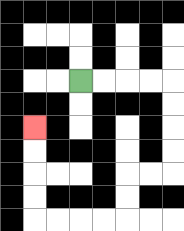{'start': '[3, 3]', 'end': '[1, 5]', 'path_directions': 'R,R,R,R,D,D,D,D,L,L,D,D,L,L,L,L,U,U,U,U', 'path_coordinates': '[[3, 3], [4, 3], [5, 3], [6, 3], [7, 3], [7, 4], [7, 5], [7, 6], [7, 7], [6, 7], [5, 7], [5, 8], [5, 9], [4, 9], [3, 9], [2, 9], [1, 9], [1, 8], [1, 7], [1, 6], [1, 5]]'}